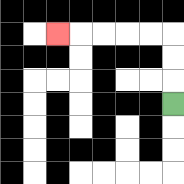{'start': '[7, 4]', 'end': '[2, 1]', 'path_directions': 'U,U,U,L,L,L,L,L', 'path_coordinates': '[[7, 4], [7, 3], [7, 2], [7, 1], [6, 1], [5, 1], [4, 1], [3, 1], [2, 1]]'}